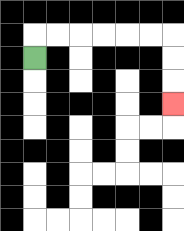{'start': '[1, 2]', 'end': '[7, 4]', 'path_directions': 'U,R,R,R,R,R,R,D,D,D', 'path_coordinates': '[[1, 2], [1, 1], [2, 1], [3, 1], [4, 1], [5, 1], [6, 1], [7, 1], [7, 2], [7, 3], [7, 4]]'}